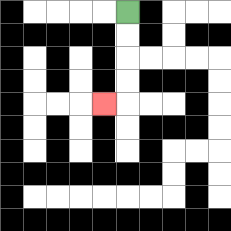{'start': '[5, 0]', 'end': '[4, 4]', 'path_directions': 'D,D,D,D,L', 'path_coordinates': '[[5, 0], [5, 1], [5, 2], [5, 3], [5, 4], [4, 4]]'}